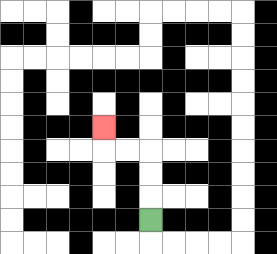{'start': '[6, 9]', 'end': '[4, 5]', 'path_directions': 'U,U,U,L,L,U', 'path_coordinates': '[[6, 9], [6, 8], [6, 7], [6, 6], [5, 6], [4, 6], [4, 5]]'}